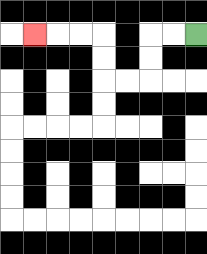{'start': '[8, 1]', 'end': '[1, 1]', 'path_directions': 'L,L,D,D,L,L,U,U,L,L,L', 'path_coordinates': '[[8, 1], [7, 1], [6, 1], [6, 2], [6, 3], [5, 3], [4, 3], [4, 2], [4, 1], [3, 1], [2, 1], [1, 1]]'}